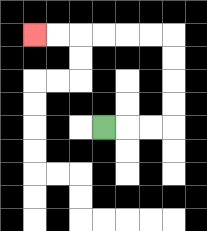{'start': '[4, 5]', 'end': '[1, 1]', 'path_directions': 'R,R,R,U,U,U,U,L,L,L,L,L,L', 'path_coordinates': '[[4, 5], [5, 5], [6, 5], [7, 5], [7, 4], [7, 3], [7, 2], [7, 1], [6, 1], [5, 1], [4, 1], [3, 1], [2, 1], [1, 1]]'}